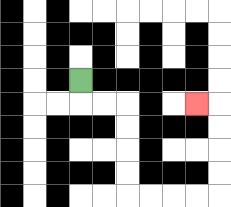{'start': '[3, 3]', 'end': '[8, 4]', 'path_directions': 'D,R,R,D,D,D,D,R,R,R,R,U,U,U,U,L', 'path_coordinates': '[[3, 3], [3, 4], [4, 4], [5, 4], [5, 5], [5, 6], [5, 7], [5, 8], [6, 8], [7, 8], [8, 8], [9, 8], [9, 7], [9, 6], [9, 5], [9, 4], [8, 4]]'}